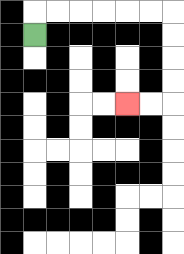{'start': '[1, 1]', 'end': '[5, 4]', 'path_directions': 'U,R,R,R,R,R,R,D,D,D,D,L,L', 'path_coordinates': '[[1, 1], [1, 0], [2, 0], [3, 0], [4, 0], [5, 0], [6, 0], [7, 0], [7, 1], [7, 2], [7, 3], [7, 4], [6, 4], [5, 4]]'}